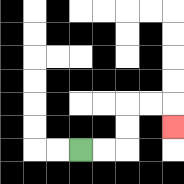{'start': '[3, 6]', 'end': '[7, 5]', 'path_directions': 'R,R,U,U,R,R,D', 'path_coordinates': '[[3, 6], [4, 6], [5, 6], [5, 5], [5, 4], [6, 4], [7, 4], [7, 5]]'}